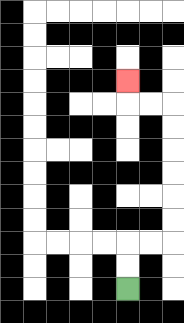{'start': '[5, 12]', 'end': '[5, 3]', 'path_directions': 'U,U,R,R,U,U,U,U,U,U,L,L,U', 'path_coordinates': '[[5, 12], [5, 11], [5, 10], [6, 10], [7, 10], [7, 9], [7, 8], [7, 7], [7, 6], [7, 5], [7, 4], [6, 4], [5, 4], [5, 3]]'}